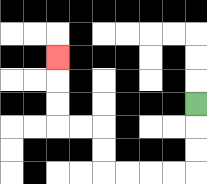{'start': '[8, 4]', 'end': '[2, 2]', 'path_directions': 'D,D,D,L,L,L,L,U,U,L,L,U,U,U', 'path_coordinates': '[[8, 4], [8, 5], [8, 6], [8, 7], [7, 7], [6, 7], [5, 7], [4, 7], [4, 6], [4, 5], [3, 5], [2, 5], [2, 4], [2, 3], [2, 2]]'}